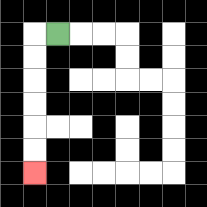{'start': '[2, 1]', 'end': '[1, 7]', 'path_directions': 'L,D,D,D,D,D,D', 'path_coordinates': '[[2, 1], [1, 1], [1, 2], [1, 3], [1, 4], [1, 5], [1, 6], [1, 7]]'}